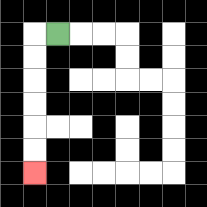{'start': '[2, 1]', 'end': '[1, 7]', 'path_directions': 'L,D,D,D,D,D,D', 'path_coordinates': '[[2, 1], [1, 1], [1, 2], [1, 3], [1, 4], [1, 5], [1, 6], [1, 7]]'}